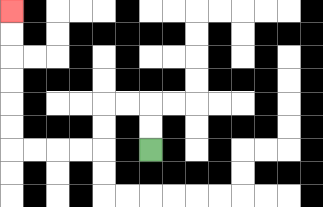{'start': '[6, 6]', 'end': '[0, 0]', 'path_directions': 'U,U,L,L,D,D,L,L,L,L,U,U,U,U,U,U', 'path_coordinates': '[[6, 6], [6, 5], [6, 4], [5, 4], [4, 4], [4, 5], [4, 6], [3, 6], [2, 6], [1, 6], [0, 6], [0, 5], [0, 4], [0, 3], [0, 2], [0, 1], [0, 0]]'}